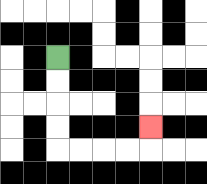{'start': '[2, 2]', 'end': '[6, 5]', 'path_directions': 'D,D,D,D,R,R,R,R,U', 'path_coordinates': '[[2, 2], [2, 3], [2, 4], [2, 5], [2, 6], [3, 6], [4, 6], [5, 6], [6, 6], [6, 5]]'}